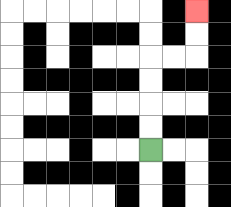{'start': '[6, 6]', 'end': '[8, 0]', 'path_directions': 'U,U,U,U,R,R,U,U', 'path_coordinates': '[[6, 6], [6, 5], [6, 4], [6, 3], [6, 2], [7, 2], [8, 2], [8, 1], [8, 0]]'}